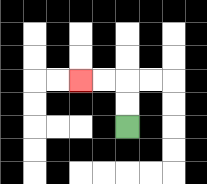{'start': '[5, 5]', 'end': '[3, 3]', 'path_directions': 'U,U,L,L', 'path_coordinates': '[[5, 5], [5, 4], [5, 3], [4, 3], [3, 3]]'}